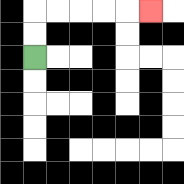{'start': '[1, 2]', 'end': '[6, 0]', 'path_directions': 'U,U,R,R,R,R,R', 'path_coordinates': '[[1, 2], [1, 1], [1, 0], [2, 0], [3, 0], [4, 0], [5, 0], [6, 0]]'}